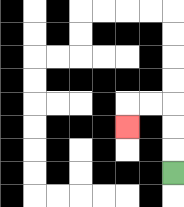{'start': '[7, 7]', 'end': '[5, 5]', 'path_directions': 'U,U,U,L,L,D', 'path_coordinates': '[[7, 7], [7, 6], [7, 5], [7, 4], [6, 4], [5, 4], [5, 5]]'}